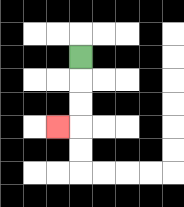{'start': '[3, 2]', 'end': '[2, 5]', 'path_directions': 'D,D,D,L', 'path_coordinates': '[[3, 2], [3, 3], [3, 4], [3, 5], [2, 5]]'}